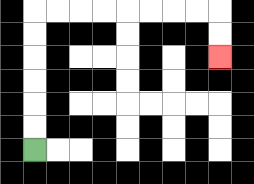{'start': '[1, 6]', 'end': '[9, 2]', 'path_directions': 'U,U,U,U,U,U,R,R,R,R,R,R,R,R,D,D', 'path_coordinates': '[[1, 6], [1, 5], [1, 4], [1, 3], [1, 2], [1, 1], [1, 0], [2, 0], [3, 0], [4, 0], [5, 0], [6, 0], [7, 0], [8, 0], [9, 0], [9, 1], [9, 2]]'}